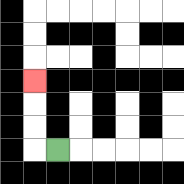{'start': '[2, 6]', 'end': '[1, 3]', 'path_directions': 'L,U,U,U', 'path_coordinates': '[[2, 6], [1, 6], [1, 5], [1, 4], [1, 3]]'}